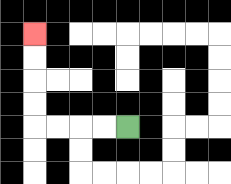{'start': '[5, 5]', 'end': '[1, 1]', 'path_directions': 'L,L,L,L,U,U,U,U', 'path_coordinates': '[[5, 5], [4, 5], [3, 5], [2, 5], [1, 5], [1, 4], [1, 3], [1, 2], [1, 1]]'}